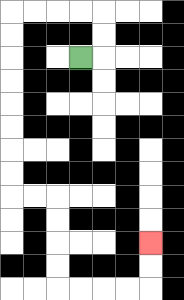{'start': '[3, 2]', 'end': '[6, 10]', 'path_directions': 'R,U,U,L,L,L,L,D,D,D,D,D,D,D,D,R,R,D,D,D,D,R,R,R,R,U,U', 'path_coordinates': '[[3, 2], [4, 2], [4, 1], [4, 0], [3, 0], [2, 0], [1, 0], [0, 0], [0, 1], [0, 2], [0, 3], [0, 4], [0, 5], [0, 6], [0, 7], [0, 8], [1, 8], [2, 8], [2, 9], [2, 10], [2, 11], [2, 12], [3, 12], [4, 12], [5, 12], [6, 12], [6, 11], [6, 10]]'}